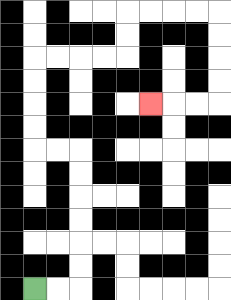{'start': '[1, 12]', 'end': '[6, 4]', 'path_directions': 'R,R,U,U,U,U,U,U,L,L,U,U,U,U,R,R,R,R,U,U,R,R,R,R,D,D,D,D,L,L,L', 'path_coordinates': '[[1, 12], [2, 12], [3, 12], [3, 11], [3, 10], [3, 9], [3, 8], [3, 7], [3, 6], [2, 6], [1, 6], [1, 5], [1, 4], [1, 3], [1, 2], [2, 2], [3, 2], [4, 2], [5, 2], [5, 1], [5, 0], [6, 0], [7, 0], [8, 0], [9, 0], [9, 1], [9, 2], [9, 3], [9, 4], [8, 4], [7, 4], [6, 4]]'}